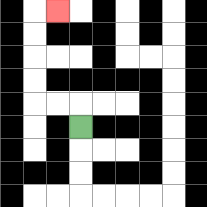{'start': '[3, 5]', 'end': '[2, 0]', 'path_directions': 'U,L,L,U,U,U,U,R', 'path_coordinates': '[[3, 5], [3, 4], [2, 4], [1, 4], [1, 3], [1, 2], [1, 1], [1, 0], [2, 0]]'}